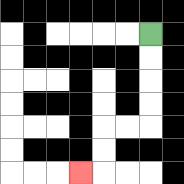{'start': '[6, 1]', 'end': '[3, 7]', 'path_directions': 'D,D,D,D,L,L,D,D,L', 'path_coordinates': '[[6, 1], [6, 2], [6, 3], [6, 4], [6, 5], [5, 5], [4, 5], [4, 6], [4, 7], [3, 7]]'}